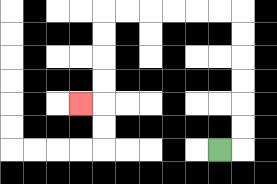{'start': '[9, 6]', 'end': '[3, 4]', 'path_directions': 'R,U,U,U,U,U,U,L,L,L,L,L,L,D,D,D,D,L', 'path_coordinates': '[[9, 6], [10, 6], [10, 5], [10, 4], [10, 3], [10, 2], [10, 1], [10, 0], [9, 0], [8, 0], [7, 0], [6, 0], [5, 0], [4, 0], [4, 1], [4, 2], [4, 3], [4, 4], [3, 4]]'}